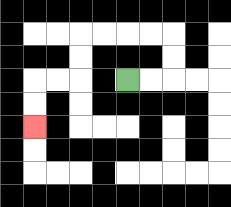{'start': '[5, 3]', 'end': '[1, 5]', 'path_directions': 'R,R,U,U,L,L,L,L,D,D,L,L,D,D', 'path_coordinates': '[[5, 3], [6, 3], [7, 3], [7, 2], [7, 1], [6, 1], [5, 1], [4, 1], [3, 1], [3, 2], [3, 3], [2, 3], [1, 3], [1, 4], [1, 5]]'}